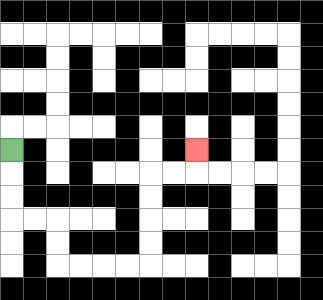{'start': '[0, 6]', 'end': '[8, 6]', 'path_directions': 'D,D,D,R,R,D,D,R,R,R,R,U,U,U,U,R,R,U', 'path_coordinates': '[[0, 6], [0, 7], [0, 8], [0, 9], [1, 9], [2, 9], [2, 10], [2, 11], [3, 11], [4, 11], [5, 11], [6, 11], [6, 10], [6, 9], [6, 8], [6, 7], [7, 7], [8, 7], [8, 6]]'}